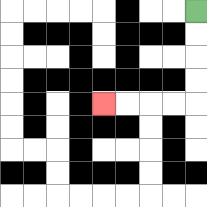{'start': '[8, 0]', 'end': '[4, 4]', 'path_directions': 'D,D,D,D,L,L,L,L', 'path_coordinates': '[[8, 0], [8, 1], [8, 2], [8, 3], [8, 4], [7, 4], [6, 4], [5, 4], [4, 4]]'}